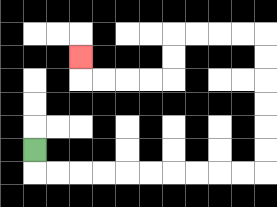{'start': '[1, 6]', 'end': '[3, 2]', 'path_directions': 'D,R,R,R,R,R,R,R,R,R,R,U,U,U,U,U,U,L,L,L,L,D,D,L,L,L,L,U', 'path_coordinates': '[[1, 6], [1, 7], [2, 7], [3, 7], [4, 7], [5, 7], [6, 7], [7, 7], [8, 7], [9, 7], [10, 7], [11, 7], [11, 6], [11, 5], [11, 4], [11, 3], [11, 2], [11, 1], [10, 1], [9, 1], [8, 1], [7, 1], [7, 2], [7, 3], [6, 3], [5, 3], [4, 3], [3, 3], [3, 2]]'}